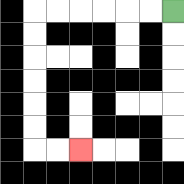{'start': '[7, 0]', 'end': '[3, 6]', 'path_directions': 'L,L,L,L,L,L,D,D,D,D,D,D,R,R', 'path_coordinates': '[[7, 0], [6, 0], [5, 0], [4, 0], [3, 0], [2, 0], [1, 0], [1, 1], [1, 2], [1, 3], [1, 4], [1, 5], [1, 6], [2, 6], [3, 6]]'}